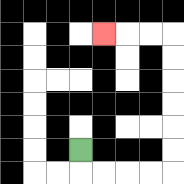{'start': '[3, 6]', 'end': '[4, 1]', 'path_directions': 'D,R,R,R,R,U,U,U,U,U,U,L,L,L', 'path_coordinates': '[[3, 6], [3, 7], [4, 7], [5, 7], [6, 7], [7, 7], [7, 6], [7, 5], [7, 4], [7, 3], [7, 2], [7, 1], [6, 1], [5, 1], [4, 1]]'}